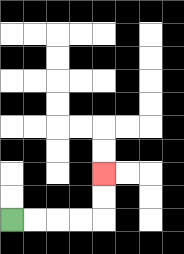{'start': '[0, 9]', 'end': '[4, 7]', 'path_directions': 'R,R,R,R,U,U', 'path_coordinates': '[[0, 9], [1, 9], [2, 9], [3, 9], [4, 9], [4, 8], [4, 7]]'}